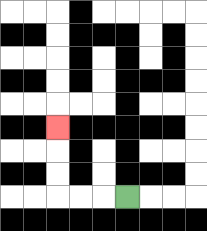{'start': '[5, 8]', 'end': '[2, 5]', 'path_directions': 'L,L,L,U,U,U', 'path_coordinates': '[[5, 8], [4, 8], [3, 8], [2, 8], [2, 7], [2, 6], [2, 5]]'}